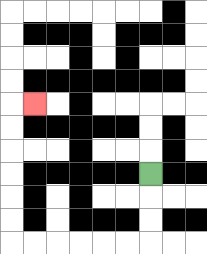{'start': '[6, 7]', 'end': '[1, 4]', 'path_directions': 'D,D,D,L,L,L,L,L,L,U,U,U,U,U,U,R', 'path_coordinates': '[[6, 7], [6, 8], [6, 9], [6, 10], [5, 10], [4, 10], [3, 10], [2, 10], [1, 10], [0, 10], [0, 9], [0, 8], [0, 7], [0, 6], [0, 5], [0, 4], [1, 4]]'}